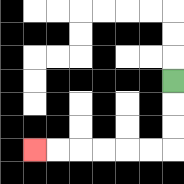{'start': '[7, 3]', 'end': '[1, 6]', 'path_directions': 'D,D,D,L,L,L,L,L,L', 'path_coordinates': '[[7, 3], [7, 4], [7, 5], [7, 6], [6, 6], [5, 6], [4, 6], [3, 6], [2, 6], [1, 6]]'}